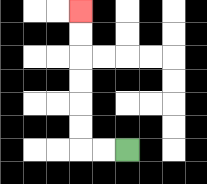{'start': '[5, 6]', 'end': '[3, 0]', 'path_directions': 'L,L,U,U,U,U,U,U', 'path_coordinates': '[[5, 6], [4, 6], [3, 6], [3, 5], [3, 4], [3, 3], [3, 2], [3, 1], [3, 0]]'}